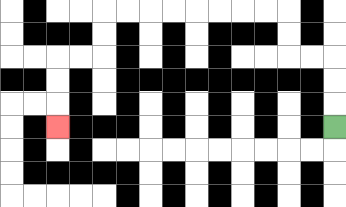{'start': '[14, 5]', 'end': '[2, 5]', 'path_directions': 'U,U,U,L,L,U,U,L,L,L,L,L,L,L,L,D,D,L,L,D,D,D', 'path_coordinates': '[[14, 5], [14, 4], [14, 3], [14, 2], [13, 2], [12, 2], [12, 1], [12, 0], [11, 0], [10, 0], [9, 0], [8, 0], [7, 0], [6, 0], [5, 0], [4, 0], [4, 1], [4, 2], [3, 2], [2, 2], [2, 3], [2, 4], [2, 5]]'}